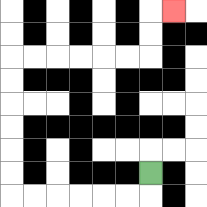{'start': '[6, 7]', 'end': '[7, 0]', 'path_directions': 'D,L,L,L,L,L,L,U,U,U,U,U,U,R,R,R,R,R,R,U,U,R', 'path_coordinates': '[[6, 7], [6, 8], [5, 8], [4, 8], [3, 8], [2, 8], [1, 8], [0, 8], [0, 7], [0, 6], [0, 5], [0, 4], [0, 3], [0, 2], [1, 2], [2, 2], [3, 2], [4, 2], [5, 2], [6, 2], [6, 1], [6, 0], [7, 0]]'}